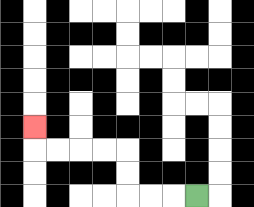{'start': '[8, 8]', 'end': '[1, 5]', 'path_directions': 'L,L,L,U,U,L,L,L,L,U', 'path_coordinates': '[[8, 8], [7, 8], [6, 8], [5, 8], [5, 7], [5, 6], [4, 6], [3, 6], [2, 6], [1, 6], [1, 5]]'}